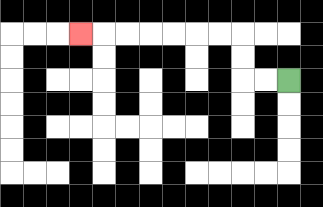{'start': '[12, 3]', 'end': '[3, 1]', 'path_directions': 'L,L,U,U,L,L,L,L,L,L,L', 'path_coordinates': '[[12, 3], [11, 3], [10, 3], [10, 2], [10, 1], [9, 1], [8, 1], [7, 1], [6, 1], [5, 1], [4, 1], [3, 1]]'}